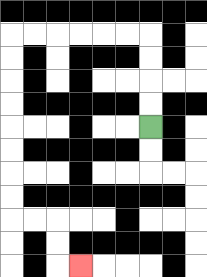{'start': '[6, 5]', 'end': '[3, 11]', 'path_directions': 'U,U,U,U,L,L,L,L,L,L,D,D,D,D,D,D,D,D,R,R,D,D,R', 'path_coordinates': '[[6, 5], [6, 4], [6, 3], [6, 2], [6, 1], [5, 1], [4, 1], [3, 1], [2, 1], [1, 1], [0, 1], [0, 2], [0, 3], [0, 4], [0, 5], [0, 6], [0, 7], [0, 8], [0, 9], [1, 9], [2, 9], [2, 10], [2, 11], [3, 11]]'}